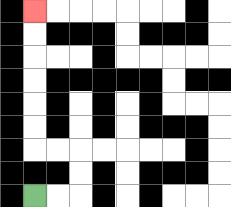{'start': '[1, 8]', 'end': '[1, 0]', 'path_directions': 'R,R,U,U,L,L,U,U,U,U,U,U', 'path_coordinates': '[[1, 8], [2, 8], [3, 8], [3, 7], [3, 6], [2, 6], [1, 6], [1, 5], [1, 4], [1, 3], [1, 2], [1, 1], [1, 0]]'}